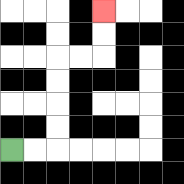{'start': '[0, 6]', 'end': '[4, 0]', 'path_directions': 'R,R,U,U,U,U,R,R,U,U', 'path_coordinates': '[[0, 6], [1, 6], [2, 6], [2, 5], [2, 4], [2, 3], [2, 2], [3, 2], [4, 2], [4, 1], [4, 0]]'}